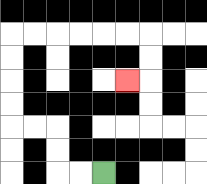{'start': '[4, 7]', 'end': '[5, 3]', 'path_directions': 'L,L,U,U,L,L,U,U,U,U,R,R,R,R,R,R,D,D,L', 'path_coordinates': '[[4, 7], [3, 7], [2, 7], [2, 6], [2, 5], [1, 5], [0, 5], [0, 4], [0, 3], [0, 2], [0, 1], [1, 1], [2, 1], [3, 1], [4, 1], [5, 1], [6, 1], [6, 2], [6, 3], [5, 3]]'}